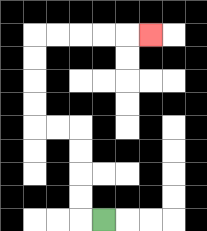{'start': '[4, 9]', 'end': '[6, 1]', 'path_directions': 'L,U,U,U,U,L,L,U,U,U,U,R,R,R,R,R', 'path_coordinates': '[[4, 9], [3, 9], [3, 8], [3, 7], [3, 6], [3, 5], [2, 5], [1, 5], [1, 4], [1, 3], [1, 2], [1, 1], [2, 1], [3, 1], [4, 1], [5, 1], [6, 1]]'}